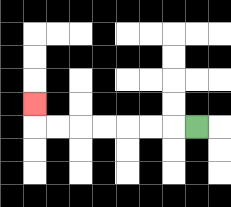{'start': '[8, 5]', 'end': '[1, 4]', 'path_directions': 'L,L,L,L,L,L,L,U', 'path_coordinates': '[[8, 5], [7, 5], [6, 5], [5, 5], [4, 5], [3, 5], [2, 5], [1, 5], [1, 4]]'}